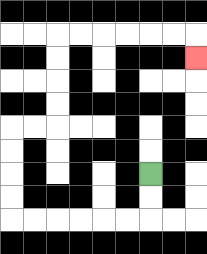{'start': '[6, 7]', 'end': '[8, 2]', 'path_directions': 'D,D,L,L,L,L,L,L,U,U,U,U,R,R,U,U,U,U,R,R,R,R,R,R,D', 'path_coordinates': '[[6, 7], [6, 8], [6, 9], [5, 9], [4, 9], [3, 9], [2, 9], [1, 9], [0, 9], [0, 8], [0, 7], [0, 6], [0, 5], [1, 5], [2, 5], [2, 4], [2, 3], [2, 2], [2, 1], [3, 1], [4, 1], [5, 1], [6, 1], [7, 1], [8, 1], [8, 2]]'}